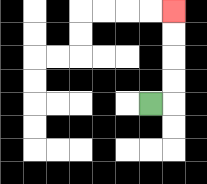{'start': '[6, 4]', 'end': '[7, 0]', 'path_directions': 'R,U,U,U,U', 'path_coordinates': '[[6, 4], [7, 4], [7, 3], [7, 2], [7, 1], [7, 0]]'}